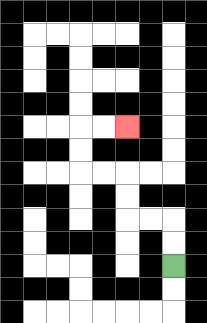{'start': '[7, 11]', 'end': '[5, 5]', 'path_directions': 'U,U,L,L,U,U,L,L,U,U,R,R', 'path_coordinates': '[[7, 11], [7, 10], [7, 9], [6, 9], [5, 9], [5, 8], [5, 7], [4, 7], [3, 7], [3, 6], [3, 5], [4, 5], [5, 5]]'}